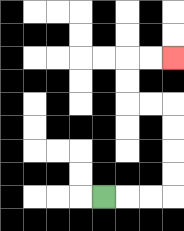{'start': '[4, 8]', 'end': '[7, 2]', 'path_directions': 'R,R,R,U,U,U,U,L,L,U,U,R,R', 'path_coordinates': '[[4, 8], [5, 8], [6, 8], [7, 8], [7, 7], [7, 6], [7, 5], [7, 4], [6, 4], [5, 4], [5, 3], [5, 2], [6, 2], [7, 2]]'}